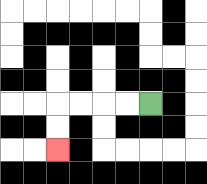{'start': '[6, 4]', 'end': '[2, 6]', 'path_directions': 'L,L,L,L,D,D', 'path_coordinates': '[[6, 4], [5, 4], [4, 4], [3, 4], [2, 4], [2, 5], [2, 6]]'}